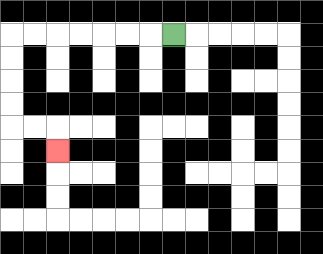{'start': '[7, 1]', 'end': '[2, 6]', 'path_directions': 'L,L,L,L,L,L,L,D,D,D,D,R,R,D', 'path_coordinates': '[[7, 1], [6, 1], [5, 1], [4, 1], [3, 1], [2, 1], [1, 1], [0, 1], [0, 2], [0, 3], [0, 4], [0, 5], [1, 5], [2, 5], [2, 6]]'}